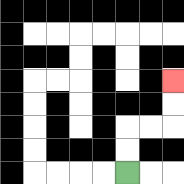{'start': '[5, 7]', 'end': '[7, 3]', 'path_directions': 'U,U,R,R,U,U', 'path_coordinates': '[[5, 7], [5, 6], [5, 5], [6, 5], [7, 5], [7, 4], [7, 3]]'}